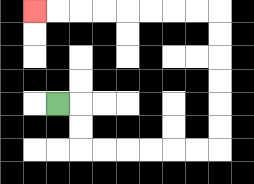{'start': '[2, 4]', 'end': '[1, 0]', 'path_directions': 'R,D,D,R,R,R,R,R,R,U,U,U,U,U,U,L,L,L,L,L,L,L,L', 'path_coordinates': '[[2, 4], [3, 4], [3, 5], [3, 6], [4, 6], [5, 6], [6, 6], [7, 6], [8, 6], [9, 6], [9, 5], [9, 4], [9, 3], [9, 2], [9, 1], [9, 0], [8, 0], [7, 0], [6, 0], [5, 0], [4, 0], [3, 0], [2, 0], [1, 0]]'}